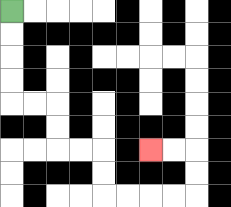{'start': '[0, 0]', 'end': '[6, 6]', 'path_directions': 'D,D,D,D,R,R,D,D,R,R,D,D,R,R,R,R,U,U,L,L', 'path_coordinates': '[[0, 0], [0, 1], [0, 2], [0, 3], [0, 4], [1, 4], [2, 4], [2, 5], [2, 6], [3, 6], [4, 6], [4, 7], [4, 8], [5, 8], [6, 8], [7, 8], [8, 8], [8, 7], [8, 6], [7, 6], [6, 6]]'}